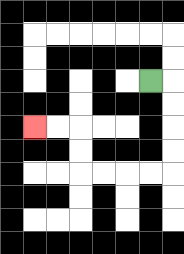{'start': '[6, 3]', 'end': '[1, 5]', 'path_directions': 'R,D,D,D,D,L,L,L,L,U,U,L,L', 'path_coordinates': '[[6, 3], [7, 3], [7, 4], [7, 5], [7, 6], [7, 7], [6, 7], [5, 7], [4, 7], [3, 7], [3, 6], [3, 5], [2, 5], [1, 5]]'}